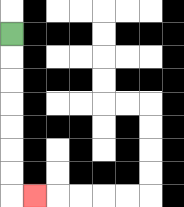{'start': '[0, 1]', 'end': '[1, 8]', 'path_directions': 'D,D,D,D,D,D,D,R', 'path_coordinates': '[[0, 1], [0, 2], [0, 3], [0, 4], [0, 5], [0, 6], [0, 7], [0, 8], [1, 8]]'}